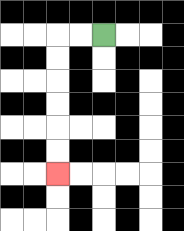{'start': '[4, 1]', 'end': '[2, 7]', 'path_directions': 'L,L,D,D,D,D,D,D', 'path_coordinates': '[[4, 1], [3, 1], [2, 1], [2, 2], [2, 3], [2, 4], [2, 5], [2, 6], [2, 7]]'}